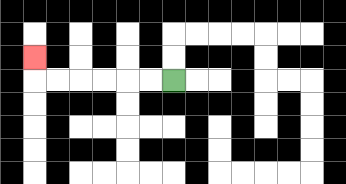{'start': '[7, 3]', 'end': '[1, 2]', 'path_directions': 'L,L,L,L,L,L,U', 'path_coordinates': '[[7, 3], [6, 3], [5, 3], [4, 3], [3, 3], [2, 3], [1, 3], [1, 2]]'}